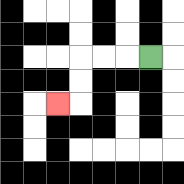{'start': '[6, 2]', 'end': '[2, 4]', 'path_directions': 'L,L,L,D,D,L', 'path_coordinates': '[[6, 2], [5, 2], [4, 2], [3, 2], [3, 3], [3, 4], [2, 4]]'}